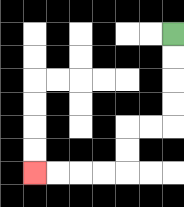{'start': '[7, 1]', 'end': '[1, 7]', 'path_directions': 'D,D,D,D,L,L,D,D,L,L,L,L', 'path_coordinates': '[[7, 1], [7, 2], [7, 3], [7, 4], [7, 5], [6, 5], [5, 5], [5, 6], [5, 7], [4, 7], [3, 7], [2, 7], [1, 7]]'}